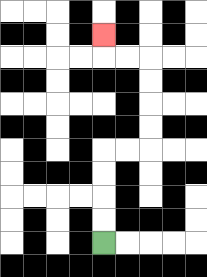{'start': '[4, 10]', 'end': '[4, 1]', 'path_directions': 'U,U,U,U,R,R,U,U,U,U,L,L,U', 'path_coordinates': '[[4, 10], [4, 9], [4, 8], [4, 7], [4, 6], [5, 6], [6, 6], [6, 5], [6, 4], [6, 3], [6, 2], [5, 2], [4, 2], [4, 1]]'}